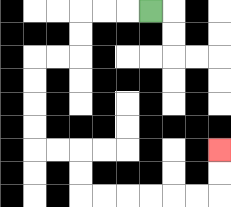{'start': '[6, 0]', 'end': '[9, 6]', 'path_directions': 'L,L,L,D,D,L,L,D,D,D,D,R,R,D,D,R,R,R,R,R,R,U,U', 'path_coordinates': '[[6, 0], [5, 0], [4, 0], [3, 0], [3, 1], [3, 2], [2, 2], [1, 2], [1, 3], [1, 4], [1, 5], [1, 6], [2, 6], [3, 6], [3, 7], [3, 8], [4, 8], [5, 8], [6, 8], [7, 8], [8, 8], [9, 8], [9, 7], [9, 6]]'}